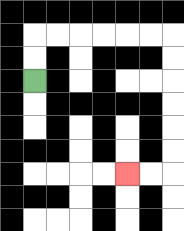{'start': '[1, 3]', 'end': '[5, 7]', 'path_directions': 'U,U,R,R,R,R,R,R,D,D,D,D,D,D,L,L', 'path_coordinates': '[[1, 3], [1, 2], [1, 1], [2, 1], [3, 1], [4, 1], [5, 1], [6, 1], [7, 1], [7, 2], [7, 3], [7, 4], [7, 5], [7, 6], [7, 7], [6, 7], [5, 7]]'}